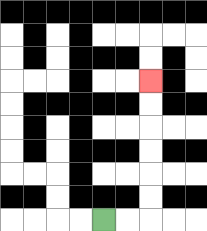{'start': '[4, 9]', 'end': '[6, 3]', 'path_directions': 'R,R,U,U,U,U,U,U', 'path_coordinates': '[[4, 9], [5, 9], [6, 9], [6, 8], [6, 7], [6, 6], [6, 5], [6, 4], [6, 3]]'}